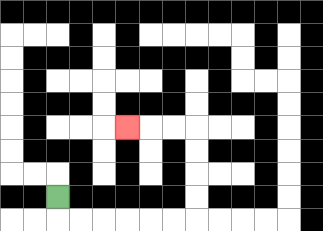{'start': '[2, 8]', 'end': '[5, 5]', 'path_directions': 'D,R,R,R,R,R,R,U,U,U,U,L,L,L', 'path_coordinates': '[[2, 8], [2, 9], [3, 9], [4, 9], [5, 9], [6, 9], [7, 9], [8, 9], [8, 8], [8, 7], [8, 6], [8, 5], [7, 5], [6, 5], [5, 5]]'}